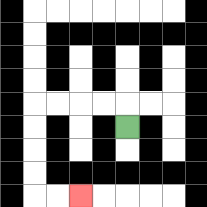{'start': '[5, 5]', 'end': '[3, 8]', 'path_directions': 'U,L,L,L,L,D,D,D,D,R,R', 'path_coordinates': '[[5, 5], [5, 4], [4, 4], [3, 4], [2, 4], [1, 4], [1, 5], [1, 6], [1, 7], [1, 8], [2, 8], [3, 8]]'}